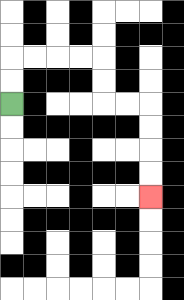{'start': '[0, 4]', 'end': '[6, 8]', 'path_directions': 'U,U,R,R,R,R,D,D,R,R,D,D,D,D', 'path_coordinates': '[[0, 4], [0, 3], [0, 2], [1, 2], [2, 2], [3, 2], [4, 2], [4, 3], [4, 4], [5, 4], [6, 4], [6, 5], [6, 6], [6, 7], [6, 8]]'}